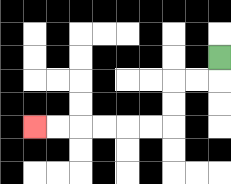{'start': '[9, 2]', 'end': '[1, 5]', 'path_directions': 'D,L,L,D,D,L,L,L,L,L,L', 'path_coordinates': '[[9, 2], [9, 3], [8, 3], [7, 3], [7, 4], [7, 5], [6, 5], [5, 5], [4, 5], [3, 5], [2, 5], [1, 5]]'}